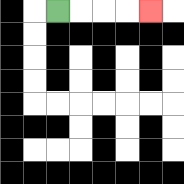{'start': '[2, 0]', 'end': '[6, 0]', 'path_directions': 'R,R,R,R', 'path_coordinates': '[[2, 0], [3, 0], [4, 0], [5, 0], [6, 0]]'}